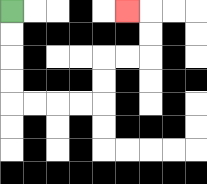{'start': '[0, 0]', 'end': '[5, 0]', 'path_directions': 'D,D,D,D,R,R,R,R,U,U,R,R,U,U,L', 'path_coordinates': '[[0, 0], [0, 1], [0, 2], [0, 3], [0, 4], [1, 4], [2, 4], [3, 4], [4, 4], [4, 3], [4, 2], [5, 2], [6, 2], [6, 1], [6, 0], [5, 0]]'}